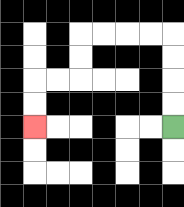{'start': '[7, 5]', 'end': '[1, 5]', 'path_directions': 'U,U,U,U,L,L,L,L,D,D,L,L,D,D', 'path_coordinates': '[[7, 5], [7, 4], [7, 3], [7, 2], [7, 1], [6, 1], [5, 1], [4, 1], [3, 1], [3, 2], [3, 3], [2, 3], [1, 3], [1, 4], [1, 5]]'}